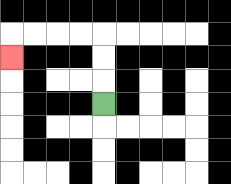{'start': '[4, 4]', 'end': '[0, 2]', 'path_directions': 'U,U,U,L,L,L,L,D', 'path_coordinates': '[[4, 4], [4, 3], [4, 2], [4, 1], [3, 1], [2, 1], [1, 1], [0, 1], [0, 2]]'}